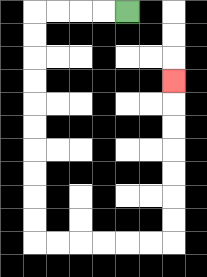{'start': '[5, 0]', 'end': '[7, 3]', 'path_directions': 'L,L,L,L,D,D,D,D,D,D,D,D,D,D,R,R,R,R,R,R,U,U,U,U,U,U,U', 'path_coordinates': '[[5, 0], [4, 0], [3, 0], [2, 0], [1, 0], [1, 1], [1, 2], [1, 3], [1, 4], [1, 5], [1, 6], [1, 7], [1, 8], [1, 9], [1, 10], [2, 10], [3, 10], [4, 10], [5, 10], [6, 10], [7, 10], [7, 9], [7, 8], [7, 7], [7, 6], [7, 5], [7, 4], [7, 3]]'}